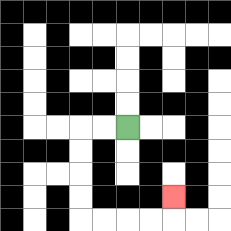{'start': '[5, 5]', 'end': '[7, 8]', 'path_directions': 'L,L,D,D,D,D,R,R,R,R,U', 'path_coordinates': '[[5, 5], [4, 5], [3, 5], [3, 6], [3, 7], [3, 8], [3, 9], [4, 9], [5, 9], [6, 9], [7, 9], [7, 8]]'}